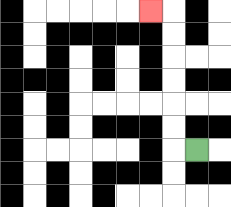{'start': '[8, 6]', 'end': '[6, 0]', 'path_directions': 'L,U,U,U,U,U,U,L', 'path_coordinates': '[[8, 6], [7, 6], [7, 5], [7, 4], [7, 3], [7, 2], [7, 1], [7, 0], [6, 0]]'}